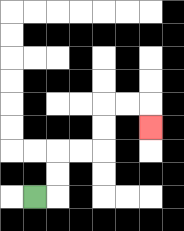{'start': '[1, 8]', 'end': '[6, 5]', 'path_directions': 'R,U,U,R,R,U,U,R,R,D', 'path_coordinates': '[[1, 8], [2, 8], [2, 7], [2, 6], [3, 6], [4, 6], [4, 5], [4, 4], [5, 4], [6, 4], [6, 5]]'}